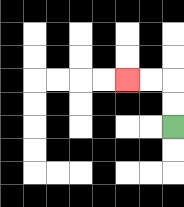{'start': '[7, 5]', 'end': '[5, 3]', 'path_directions': 'U,U,L,L', 'path_coordinates': '[[7, 5], [7, 4], [7, 3], [6, 3], [5, 3]]'}